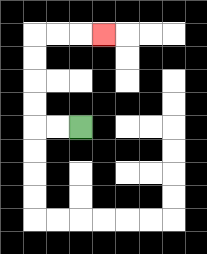{'start': '[3, 5]', 'end': '[4, 1]', 'path_directions': 'L,L,U,U,U,U,R,R,R', 'path_coordinates': '[[3, 5], [2, 5], [1, 5], [1, 4], [1, 3], [1, 2], [1, 1], [2, 1], [3, 1], [4, 1]]'}